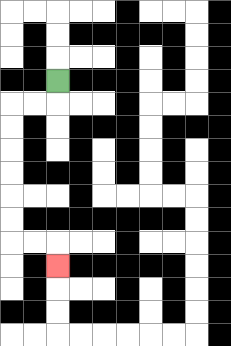{'start': '[2, 3]', 'end': '[2, 11]', 'path_directions': 'D,L,L,D,D,D,D,D,D,R,R,D', 'path_coordinates': '[[2, 3], [2, 4], [1, 4], [0, 4], [0, 5], [0, 6], [0, 7], [0, 8], [0, 9], [0, 10], [1, 10], [2, 10], [2, 11]]'}